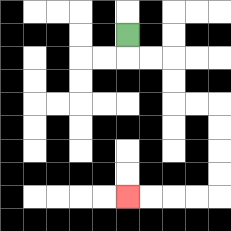{'start': '[5, 1]', 'end': '[5, 8]', 'path_directions': 'D,R,R,D,D,R,R,D,D,D,D,L,L,L,L', 'path_coordinates': '[[5, 1], [5, 2], [6, 2], [7, 2], [7, 3], [7, 4], [8, 4], [9, 4], [9, 5], [9, 6], [9, 7], [9, 8], [8, 8], [7, 8], [6, 8], [5, 8]]'}